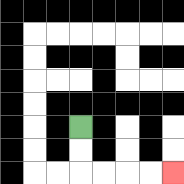{'start': '[3, 5]', 'end': '[7, 7]', 'path_directions': 'D,D,R,R,R,R', 'path_coordinates': '[[3, 5], [3, 6], [3, 7], [4, 7], [5, 7], [6, 7], [7, 7]]'}